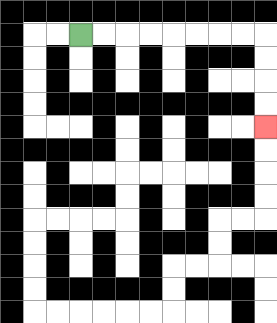{'start': '[3, 1]', 'end': '[11, 5]', 'path_directions': 'R,R,R,R,R,R,R,R,D,D,D,D', 'path_coordinates': '[[3, 1], [4, 1], [5, 1], [6, 1], [7, 1], [8, 1], [9, 1], [10, 1], [11, 1], [11, 2], [11, 3], [11, 4], [11, 5]]'}